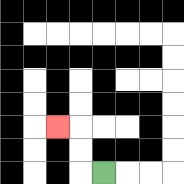{'start': '[4, 7]', 'end': '[2, 5]', 'path_directions': 'L,U,U,L', 'path_coordinates': '[[4, 7], [3, 7], [3, 6], [3, 5], [2, 5]]'}